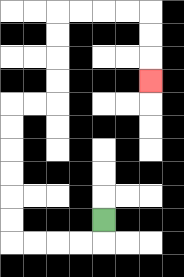{'start': '[4, 9]', 'end': '[6, 3]', 'path_directions': 'D,L,L,L,L,U,U,U,U,U,U,R,R,U,U,U,U,R,R,R,R,D,D,D', 'path_coordinates': '[[4, 9], [4, 10], [3, 10], [2, 10], [1, 10], [0, 10], [0, 9], [0, 8], [0, 7], [0, 6], [0, 5], [0, 4], [1, 4], [2, 4], [2, 3], [2, 2], [2, 1], [2, 0], [3, 0], [4, 0], [5, 0], [6, 0], [6, 1], [6, 2], [6, 3]]'}